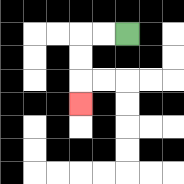{'start': '[5, 1]', 'end': '[3, 4]', 'path_directions': 'L,L,D,D,D', 'path_coordinates': '[[5, 1], [4, 1], [3, 1], [3, 2], [3, 3], [3, 4]]'}